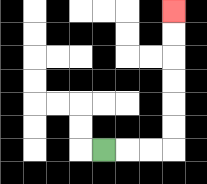{'start': '[4, 6]', 'end': '[7, 0]', 'path_directions': 'R,R,R,U,U,U,U,U,U', 'path_coordinates': '[[4, 6], [5, 6], [6, 6], [7, 6], [7, 5], [7, 4], [7, 3], [7, 2], [7, 1], [7, 0]]'}